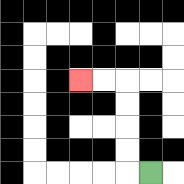{'start': '[6, 7]', 'end': '[3, 3]', 'path_directions': 'L,U,U,U,U,L,L', 'path_coordinates': '[[6, 7], [5, 7], [5, 6], [5, 5], [5, 4], [5, 3], [4, 3], [3, 3]]'}